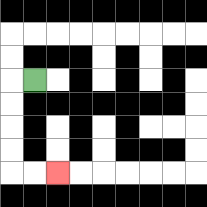{'start': '[1, 3]', 'end': '[2, 7]', 'path_directions': 'L,D,D,D,D,R,R', 'path_coordinates': '[[1, 3], [0, 3], [0, 4], [0, 5], [0, 6], [0, 7], [1, 7], [2, 7]]'}